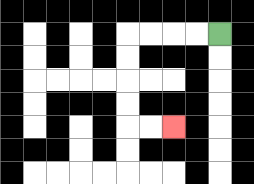{'start': '[9, 1]', 'end': '[7, 5]', 'path_directions': 'L,L,L,L,D,D,D,D,R,R', 'path_coordinates': '[[9, 1], [8, 1], [7, 1], [6, 1], [5, 1], [5, 2], [5, 3], [5, 4], [5, 5], [6, 5], [7, 5]]'}